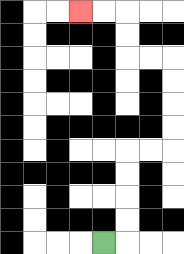{'start': '[4, 10]', 'end': '[3, 0]', 'path_directions': 'R,U,U,U,U,R,R,U,U,U,U,L,L,U,U,L,L', 'path_coordinates': '[[4, 10], [5, 10], [5, 9], [5, 8], [5, 7], [5, 6], [6, 6], [7, 6], [7, 5], [7, 4], [7, 3], [7, 2], [6, 2], [5, 2], [5, 1], [5, 0], [4, 0], [3, 0]]'}